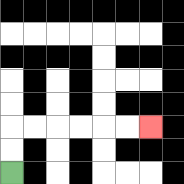{'start': '[0, 7]', 'end': '[6, 5]', 'path_directions': 'U,U,R,R,R,R,R,R', 'path_coordinates': '[[0, 7], [0, 6], [0, 5], [1, 5], [2, 5], [3, 5], [4, 5], [5, 5], [6, 5]]'}